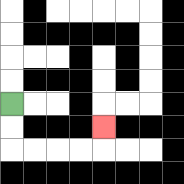{'start': '[0, 4]', 'end': '[4, 5]', 'path_directions': 'D,D,R,R,R,R,U', 'path_coordinates': '[[0, 4], [0, 5], [0, 6], [1, 6], [2, 6], [3, 6], [4, 6], [4, 5]]'}